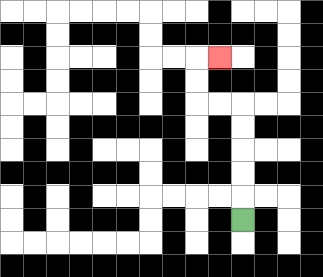{'start': '[10, 9]', 'end': '[9, 2]', 'path_directions': 'U,U,U,U,U,L,L,U,U,R', 'path_coordinates': '[[10, 9], [10, 8], [10, 7], [10, 6], [10, 5], [10, 4], [9, 4], [8, 4], [8, 3], [8, 2], [9, 2]]'}